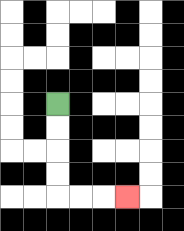{'start': '[2, 4]', 'end': '[5, 8]', 'path_directions': 'D,D,D,D,R,R,R', 'path_coordinates': '[[2, 4], [2, 5], [2, 6], [2, 7], [2, 8], [3, 8], [4, 8], [5, 8]]'}